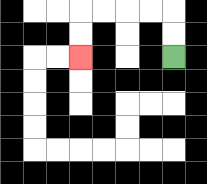{'start': '[7, 2]', 'end': '[3, 2]', 'path_directions': 'U,U,L,L,L,L,D,D', 'path_coordinates': '[[7, 2], [7, 1], [7, 0], [6, 0], [5, 0], [4, 0], [3, 0], [3, 1], [3, 2]]'}